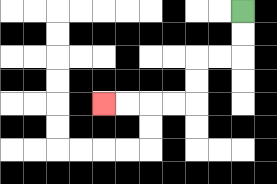{'start': '[10, 0]', 'end': '[4, 4]', 'path_directions': 'D,D,L,L,D,D,L,L,L,L', 'path_coordinates': '[[10, 0], [10, 1], [10, 2], [9, 2], [8, 2], [8, 3], [8, 4], [7, 4], [6, 4], [5, 4], [4, 4]]'}